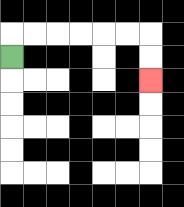{'start': '[0, 2]', 'end': '[6, 3]', 'path_directions': 'U,R,R,R,R,R,R,D,D', 'path_coordinates': '[[0, 2], [0, 1], [1, 1], [2, 1], [3, 1], [4, 1], [5, 1], [6, 1], [6, 2], [6, 3]]'}